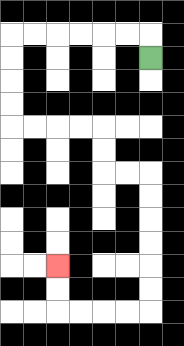{'start': '[6, 2]', 'end': '[2, 11]', 'path_directions': 'U,L,L,L,L,L,L,D,D,D,D,R,R,R,R,D,D,R,R,D,D,D,D,D,D,L,L,L,L,U,U', 'path_coordinates': '[[6, 2], [6, 1], [5, 1], [4, 1], [3, 1], [2, 1], [1, 1], [0, 1], [0, 2], [0, 3], [0, 4], [0, 5], [1, 5], [2, 5], [3, 5], [4, 5], [4, 6], [4, 7], [5, 7], [6, 7], [6, 8], [6, 9], [6, 10], [6, 11], [6, 12], [6, 13], [5, 13], [4, 13], [3, 13], [2, 13], [2, 12], [2, 11]]'}